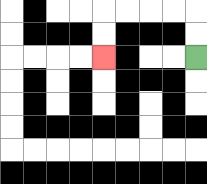{'start': '[8, 2]', 'end': '[4, 2]', 'path_directions': 'U,U,L,L,L,L,D,D', 'path_coordinates': '[[8, 2], [8, 1], [8, 0], [7, 0], [6, 0], [5, 0], [4, 0], [4, 1], [4, 2]]'}